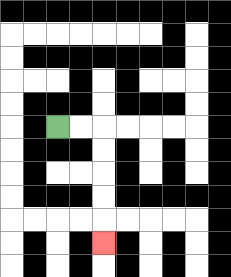{'start': '[2, 5]', 'end': '[4, 10]', 'path_directions': 'R,R,D,D,D,D,D', 'path_coordinates': '[[2, 5], [3, 5], [4, 5], [4, 6], [4, 7], [4, 8], [4, 9], [4, 10]]'}